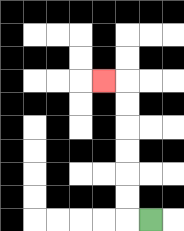{'start': '[6, 9]', 'end': '[4, 3]', 'path_directions': 'L,U,U,U,U,U,U,L', 'path_coordinates': '[[6, 9], [5, 9], [5, 8], [5, 7], [5, 6], [5, 5], [5, 4], [5, 3], [4, 3]]'}